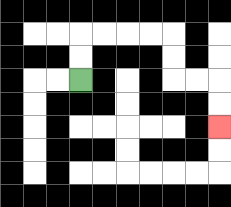{'start': '[3, 3]', 'end': '[9, 5]', 'path_directions': 'U,U,R,R,R,R,D,D,R,R,D,D', 'path_coordinates': '[[3, 3], [3, 2], [3, 1], [4, 1], [5, 1], [6, 1], [7, 1], [7, 2], [7, 3], [8, 3], [9, 3], [9, 4], [9, 5]]'}